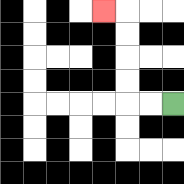{'start': '[7, 4]', 'end': '[4, 0]', 'path_directions': 'L,L,U,U,U,U,L', 'path_coordinates': '[[7, 4], [6, 4], [5, 4], [5, 3], [5, 2], [5, 1], [5, 0], [4, 0]]'}